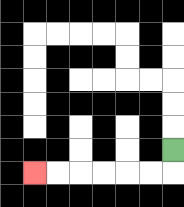{'start': '[7, 6]', 'end': '[1, 7]', 'path_directions': 'D,L,L,L,L,L,L', 'path_coordinates': '[[7, 6], [7, 7], [6, 7], [5, 7], [4, 7], [3, 7], [2, 7], [1, 7]]'}